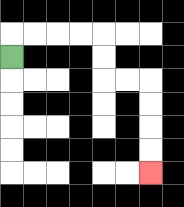{'start': '[0, 2]', 'end': '[6, 7]', 'path_directions': 'U,R,R,R,R,D,D,R,R,D,D,D,D', 'path_coordinates': '[[0, 2], [0, 1], [1, 1], [2, 1], [3, 1], [4, 1], [4, 2], [4, 3], [5, 3], [6, 3], [6, 4], [6, 5], [6, 6], [6, 7]]'}